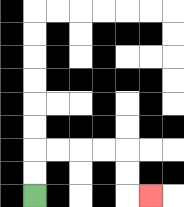{'start': '[1, 8]', 'end': '[6, 8]', 'path_directions': 'U,U,R,R,R,R,D,D,R', 'path_coordinates': '[[1, 8], [1, 7], [1, 6], [2, 6], [3, 6], [4, 6], [5, 6], [5, 7], [5, 8], [6, 8]]'}